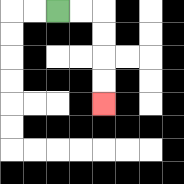{'start': '[2, 0]', 'end': '[4, 4]', 'path_directions': 'R,R,D,D,D,D', 'path_coordinates': '[[2, 0], [3, 0], [4, 0], [4, 1], [4, 2], [4, 3], [4, 4]]'}